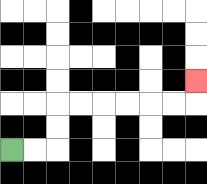{'start': '[0, 6]', 'end': '[8, 3]', 'path_directions': 'R,R,U,U,R,R,R,R,R,R,U', 'path_coordinates': '[[0, 6], [1, 6], [2, 6], [2, 5], [2, 4], [3, 4], [4, 4], [5, 4], [6, 4], [7, 4], [8, 4], [8, 3]]'}